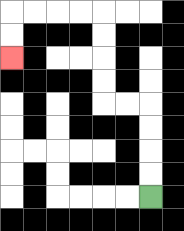{'start': '[6, 8]', 'end': '[0, 2]', 'path_directions': 'U,U,U,U,L,L,U,U,U,U,L,L,L,L,D,D', 'path_coordinates': '[[6, 8], [6, 7], [6, 6], [6, 5], [6, 4], [5, 4], [4, 4], [4, 3], [4, 2], [4, 1], [4, 0], [3, 0], [2, 0], [1, 0], [0, 0], [0, 1], [0, 2]]'}